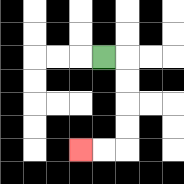{'start': '[4, 2]', 'end': '[3, 6]', 'path_directions': 'R,D,D,D,D,L,L', 'path_coordinates': '[[4, 2], [5, 2], [5, 3], [5, 4], [5, 5], [5, 6], [4, 6], [3, 6]]'}